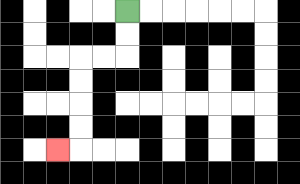{'start': '[5, 0]', 'end': '[2, 6]', 'path_directions': 'D,D,L,L,D,D,D,D,L', 'path_coordinates': '[[5, 0], [5, 1], [5, 2], [4, 2], [3, 2], [3, 3], [3, 4], [3, 5], [3, 6], [2, 6]]'}